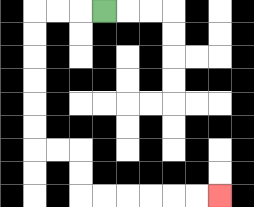{'start': '[4, 0]', 'end': '[9, 8]', 'path_directions': 'L,L,L,D,D,D,D,D,D,R,R,D,D,R,R,R,R,R,R', 'path_coordinates': '[[4, 0], [3, 0], [2, 0], [1, 0], [1, 1], [1, 2], [1, 3], [1, 4], [1, 5], [1, 6], [2, 6], [3, 6], [3, 7], [3, 8], [4, 8], [5, 8], [6, 8], [7, 8], [8, 8], [9, 8]]'}